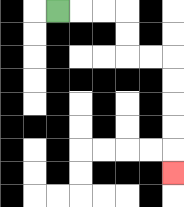{'start': '[2, 0]', 'end': '[7, 7]', 'path_directions': 'R,R,R,D,D,R,R,D,D,D,D,D', 'path_coordinates': '[[2, 0], [3, 0], [4, 0], [5, 0], [5, 1], [5, 2], [6, 2], [7, 2], [7, 3], [7, 4], [7, 5], [7, 6], [7, 7]]'}